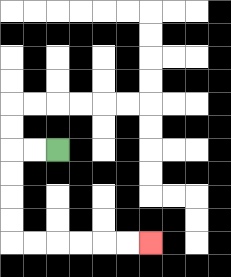{'start': '[2, 6]', 'end': '[6, 10]', 'path_directions': 'L,L,D,D,D,D,R,R,R,R,R,R', 'path_coordinates': '[[2, 6], [1, 6], [0, 6], [0, 7], [0, 8], [0, 9], [0, 10], [1, 10], [2, 10], [3, 10], [4, 10], [5, 10], [6, 10]]'}